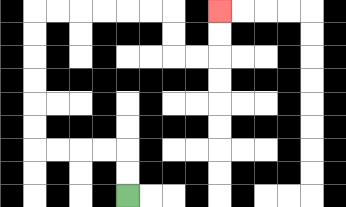{'start': '[5, 8]', 'end': '[9, 0]', 'path_directions': 'U,U,L,L,L,L,U,U,U,U,U,U,R,R,R,R,R,R,D,D,R,R,U,U', 'path_coordinates': '[[5, 8], [5, 7], [5, 6], [4, 6], [3, 6], [2, 6], [1, 6], [1, 5], [1, 4], [1, 3], [1, 2], [1, 1], [1, 0], [2, 0], [3, 0], [4, 0], [5, 0], [6, 0], [7, 0], [7, 1], [7, 2], [8, 2], [9, 2], [9, 1], [9, 0]]'}